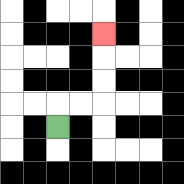{'start': '[2, 5]', 'end': '[4, 1]', 'path_directions': 'U,R,R,U,U,U', 'path_coordinates': '[[2, 5], [2, 4], [3, 4], [4, 4], [4, 3], [4, 2], [4, 1]]'}